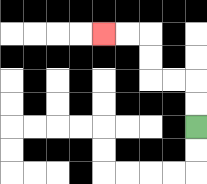{'start': '[8, 5]', 'end': '[4, 1]', 'path_directions': 'U,U,L,L,U,U,L,L', 'path_coordinates': '[[8, 5], [8, 4], [8, 3], [7, 3], [6, 3], [6, 2], [6, 1], [5, 1], [4, 1]]'}